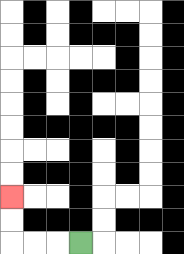{'start': '[3, 10]', 'end': '[0, 8]', 'path_directions': 'L,L,L,U,U', 'path_coordinates': '[[3, 10], [2, 10], [1, 10], [0, 10], [0, 9], [0, 8]]'}